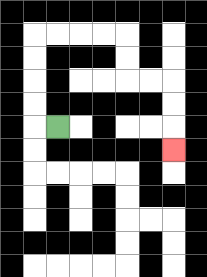{'start': '[2, 5]', 'end': '[7, 6]', 'path_directions': 'L,U,U,U,U,R,R,R,R,D,D,R,R,D,D,D', 'path_coordinates': '[[2, 5], [1, 5], [1, 4], [1, 3], [1, 2], [1, 1], [2, 1], [3, 1], [4, 1], [5, 1], [5, 2], [5, 3], [6, 3], [7, 3], [7, 4], [7, 5], [7, 6]]'}